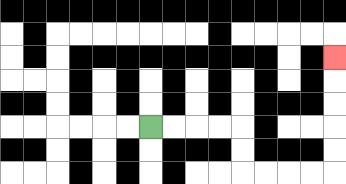{'start': '[6, 5]', 'end': '[14, 2]', 'path_directions': 'R,R,R,R,D,D,R,R,R,R,U,U,U,U,U', 'path_coordinates': '[[6, 5], [7, 5], [8, 5], [9, 5], [10, 5], [10, 6], [10, 7], [11, 7], [12, 7], [13, 7], [14, 7], [14, 6], [14, 5], [14, 4], [14, 3], [14, 2]]'}